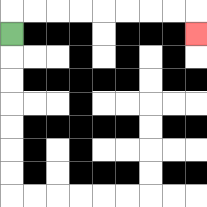{'start': '[0, 1]', 'end': '[8, 1]', 'path_directions': 'U,R,R,R,R,R,R,R,R,D', 'path_coordinates': '[[0, 1], [0, 0], [1, 0], [2, 0], [3, 0], [4, 0], [5, 0], [6, 0], [7, 0], [8, 0], [8, 1]]'}